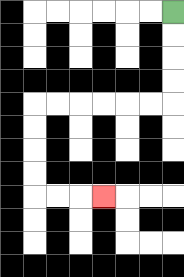{'start': '[7, 0]', 'end': '[4, 8]', 'path_directions': 'D,D,D,D,L,L,L,L,L,L,D,D,D,D,R,R,R', 'path_coordinates': '[[7, 0], [7, 1], [7, 2], [7, 3], [7, 4], [6, 4], [5, 4], [4, 4], [3, 4], [2, 4], [1, 4], [1, 5], [1, 6], [1, 7], [1, 8], [2, 8], [3, 8], [4, 8]]'}